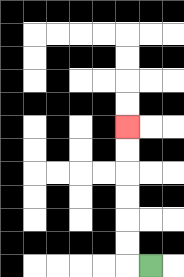{'start': '[6, 11]', 'end': '[5, 5]', 'path_directions': 'L,U,U,U,U,U,U', 'path_coordinates': '[[6, 11], [5, 11], [5, 10], [5, 9], [5, 8], [5, 7], [5, 6], [5, 5]]'}